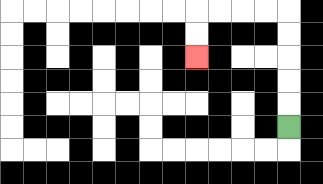{'start': '[12, 5]', 'end': '[8, 2]', 'path_directions': 'U,U,U,U,U,L,L,L,L,D,D', 'path_coordinates': '[[12, 5], [12, 4], [12, 3], [12, 2], [12, 1], [12, 0], [11, 0], [10, 0], [9, 0], [8, 0], [8, 1], [8, 2]]'}